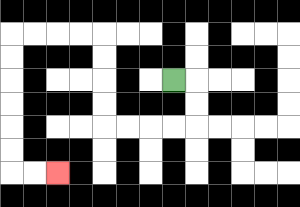{'start': '[7, 3]', 'end': '[2, 7]', 'path_directions': 'R,D,D,L,L,L,L,U,U,U,U,L,L,L,L,D,D,D,D,D,D,R,R', 'path_coordinates': '[[7, 3], [8, 3], [8, 4], [8, 5], [7, 5], [6, 5], [5, 5], [4, 5], [4, 4], [4, 3], [4, 2], [4, 1], [3, 1], [2, 1], [1, 1], [0, 1], [0, 2], [0, 3], [0, 4], [0, 5], [0, 6], [0, 7], [1, 7], [2, 7]]'}